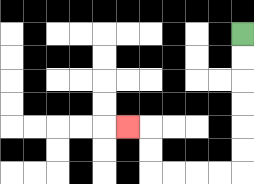{'start': '[10, 1]', 'end': '[5, 5]', 'path_directions': 'D,D,D,D,D,D,L,L,L,L,U,U,L', 'path_coordinates': '[[10, 1], [10, 2], [10, 3], [10, 4], [10, 5], [10, 6], [10, 7], [9, 7], [8, 7], [7, 7], [6, 7], [6, 6], [6, 5], [5, 5]]'}